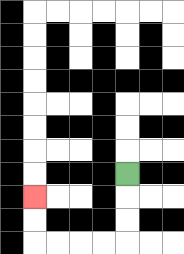{'start': '[5, 7]', 'end': '[1, 8]', 'path_directions': 'D,D,D,L,L,L,L,U,U', 'path_coordinates': '[[5, 7], [5, 8], [5, 9], [5, 10], [4, 10], [3, 10], [2, 10], [1, 10], [1, 9], [1, 8]]'}